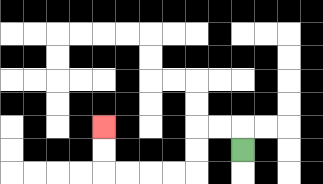{'start': '[10, 6]', 'end': '[4, 5]', 'path_directions': 'U,L,L,D,D,L,L,L,L,U,U', 'path_coordinates': '[[10, 6], [10, 5], [9, 5], [8, 5], [8, 6], [8, 7], [7, 7], [6, 7], [5, 7], [4, 7], [4, 6], [4, 5]]'}